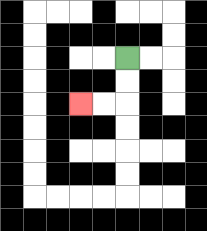{'start': '[5, 2]', 'end': '[3, 4]', 'path_directions': 'D,D,L,L', 'path_coordinates': '[[5, 2], [5, 3], [5, 4], [4, 4], [3, 4]]'}